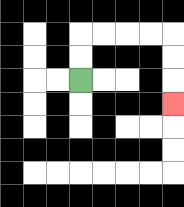{'start': '[3, 3]', 'end': '[7, 4]', 'path_directions': 'U,U,R,R,R,R,D,D,D', 'path_coordinates': '[[3, 3], [3, 2], [3, 1], [4, 1], [5, 1], [6, 1], [7, 1], [7, 2], [7, 3], [7, 4]]'}